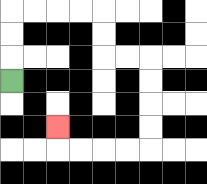{'start': '[0, 3]', 'end': '[2, 5]', 'path_directions': 'U,U,U,R,R,R,R,D,D,R,R,D,D,D,D,L,L,L,L,U', 'path_coordinates': '[[0, 3], [0, 2], [0, 1], [0, 0], [1, 0], [2, 0], [3, 0], [4, 0], [4, 1], [4, 2], [5, 2], [6, 2], [6, 3], [6, 4], [6, 5], [6, 6], [5, 6], [4, 6], [3, 6], [2, 6], [2, 5]]'}